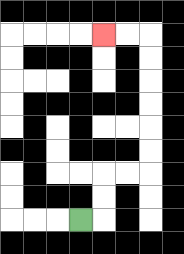{'start': '[3, 9]', 'end': '[4, 1]', 'path_directions': 'R,U,U,R,R,U,U,U,U,U,U,L,L', 'path_coordinates': '[[3, 9], [4, 9], [4, 8], [4, 7], [5, 7], [6, 7], [6, 6], [6, 5], [6, 4], [6, 3], [6, 2], [6, 1], [5, 1], [4, 1]]'}